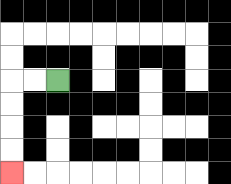{'start': '[2, 3]', 'end': '[0, 7]', 'path_directions': 'L,L,D,D,D,D', 'path_coordinates': '[[2, 3], [1, 3], [0, 3], [0, 4], [0, 5], [0, 6], [0, 7]]'}